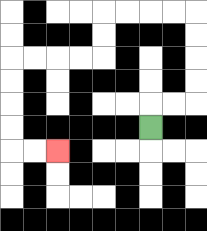{'start': '[6, 5]', 'end': '[2, 6]', 'path_directions': 'U,R,R,U,U,U,U,L,L,L,L,D,D,L,L,L,L,D,D,D,D,R,R', 'path_coordinates': '[[6, 5], [6, 4], [7, 4], [8, 4], [8, 3], [8, 2], [8, 1], [8, 0], [7, 0], [6, 0], [5, 0], [4, 0], [4, 1], [4, 2], [3, 2], [2, 2], [1, 2], [0, 2], [0, 3], [0, 4], [0, 5], [0, 6], [1, 6], [2, 6]]'}